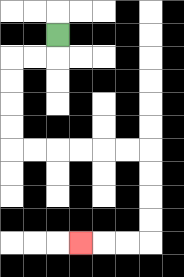{'start': '[2, 1]', 'end': '[3, 10]', 'path_directions': 'D,L,L,D,D,D,D,R,R,R,R,R,R,D,D,D,D,L,L,L', 'path_coordinates': '[[2, 1], [2, 2], [1, 2], [0, 2], [0, 3], [0, 4], [0, 5], [0, 6], [1, 6], [2, 6], [3, 6], [4, 6], [5, 6], [6, 6], [6, 7], [6, 8], [6, 9], [6, 10], [5, 10], [4, 10], [3, 10]]'}